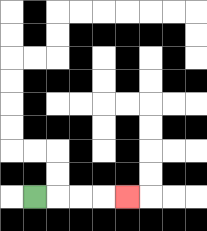{'start': '[1, 8]', 'end': '[5, 8]', 'path_directions': 'R,R,R,R', 'path_coordinates': '[[1, 8], [2, 8], [3, 8], [4, 8], [5, 8]]'}